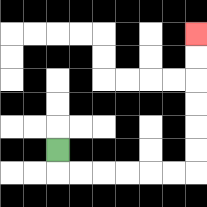{'start': '[2, 6]', 'end': '[8, 1]', 'path_directions': 'D,R,R,R,R,R,R,U,U,U,U,U,U', 'path_coordinates': '[[2, 6], [2, 7], [3, 7], [4, 7], [5, 7], [6, 7], [7, 7], [8, 7], [8, 6], [8, 5], [8, 4], [8, 3], [8, 2], [8, 1]]'}